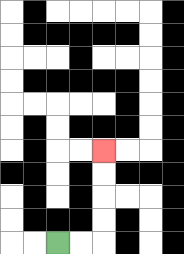{'start': '[2, 10]', 'end': '[4, 6]', 'path_directions': 'R,R,U,U,U,U', 'path_coordinates': '[[2, 10], [3, 10], [4, 10], [4, 9], [4, 8], [4, 7], [4, 6]]'}